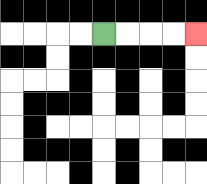{'start': '[4, 1]', 'end': '[8, 1]', 'path_directions': 'R,R,R,R', 'path_coordinates': '[[4, 1], [5, 1], [6, 1], [7, 1], [8, 1]]'}